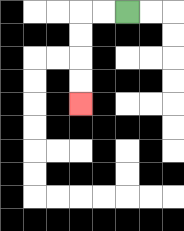{'start': '[5, 0]', 'end': '[3, 4]', 'path_directions': 'L,L,D,D,D,D', 'path_coordinates': '[[5, 0], [4, 0], [3, 0], [3, 1], [3, 2], [3, 3], [3, 4]]'}